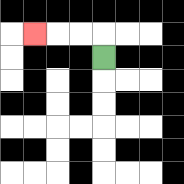{'start': '[4, 2]', 'end': '[1, 1]', 'path_directions': 'U,L,L,L', 'path_coordinates': '[[4, 2], [4, 1], [3, 1], [2, 1], [1, 1]]'}